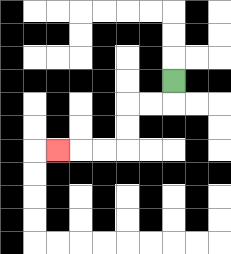{'start': '[7, 3]', 'end': '[2, 6]', 'path_directions': 'D,L,L,D,D,L,L,L', 'path_coordinates': '[[7, 3], [7, 4], [6, 4], [5, 4], [5, 5], [5, 6], [4, 6], [3, 6], [2, 6]]'}